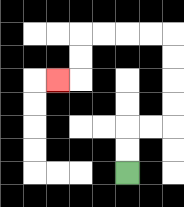{'start': '[5, 7]', 'end': '[2, 3]', 'path_directions': 'U,U,R,R,U,U,U,U,L,L,L,L,D,D,L', 'path_coordinates': '[[5, 7], [5, 6], [5, 5], [6, 5], [7, 5], [7, 4], [7, 3], [7, 2], [7, 1], [6, 1], [5, 1], [4, 1], [3, 1], [3, 2], [3, 3], [2, 3]]'}